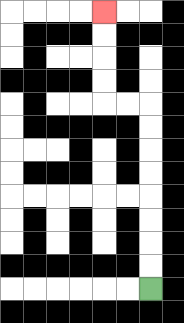{'start': '[6, 12]', 'end': '[4, 0]', 'path_directions': 'U,U,U,U,U,U,U,U,L,L,U,U,U,U', 'path_coordinates': '[[6, 12], [6, 11], [6, 10], [6, 9], [6, 8], [6, 7], [6, 6], [6, 5], [6, 4], [5, 4], [4, 4], [4, 3], [4, 2], [4, 1], [4, 0]]'}